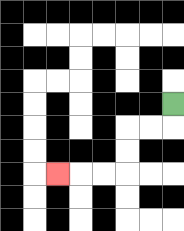{'start': '[7, 4]', 'end': '[2, 7]', 'path_directions': 'D,L,L,D,D,L,L,L', 'path_coordinates': '[[7, 4], [7, 5], [6, 5], [5, 5], [5, 6], [5, 7], [4, 7], [3, 7], [2, 7]]'}